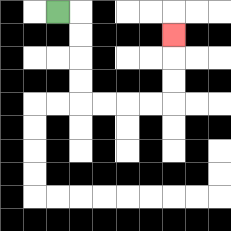{'start': '[2, 0]', 'end': '[7, 1]', 'path_directions': 'R,D,D,D,D,R,R,R,R,U,U,U', 'path_coordinates': '[[2, 0], [3, 0], [3, 1], [3, 2], [3, 3], [3, 4], [4, 4], [5, 4], [6, 4], [7, 4], [7, 3], [7, 2], [7, 1]]'}